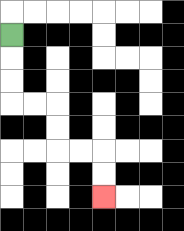{'start': '[0, 1]', 'end': '[4, 8]', 'path_directions': 'D,D,D,R,R,D,D,R,R,D,D', 'path_coordinates': '[[0, 1], [0, 2], [0, 3], [0, 4], [1, 4], [2, 4], [2, 5], [2, 6], [3, 6], [4, 6], [4, 7], [4, 8]]'}